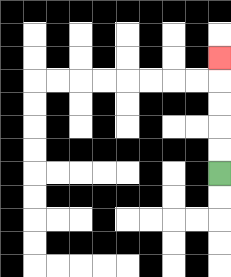{'start': '[9, 7]', 'end': '[9, 2]', 'path_directions': 'U,U,U,U,U', 'path_coordinates': '[[9, 7], [9, 6], [9, 5], [9, 4], [9, 3], [9, 2]]'}